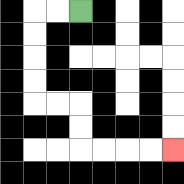{'start': '[3, 0]', 'end': '[7, 6]', 'path_directions': 'L,L,D,D,D,D,R,R,D,D,R,R,R,R', 'path_coordinates': '[[3, 0], [2, 0], [1, 0], [1, 1], [1, 2], [1, 3], [1, 4], [2, 4], [3, 4], [3, 5], [3, 6], [4, 6], [5, 6], [6, 6], [7, 6]]'}